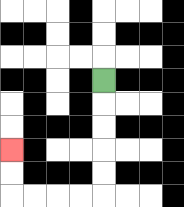{'start': '[4, 3]', 'end': '[0, 6]', 'path_directions': 'D,D,D,D,D,L,L,L,L,U,U', 'path_coordinates': '[[4, 3], [4, 4], [4, 5], [4, 6], [4, 7], [4, 8], [3, 8], [2, 8], [1, 8], [0, 8], [0, 7], [0, 6]]'}